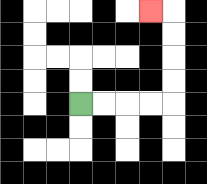{'start': '[3, 4]', 'end': '[6, 0]', 'path_directions': 'R,R,R,R,U,U,U,U,L', 'path_coordinates': '[[3, 4], [4, 4], [5, 4], [6, 4], [7, 4], [7, 3], [7, 2], [7, 1], [7, 0], [6, 0]]'}